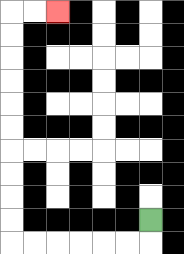{'start': '[6, 9]', 'end': '[2, 0]', 'path_directions': 'D,L,L,L,L,L,L,U,U,U,U,U,U,U,U,U,U,R,R', 'path_coordinates': '[[6, 9], [6, 10], [5, 10], [4, 10], [3, 10], [2, 10], [1, 10], [0, 10], [0, 9], [0, 8], [0, 7], [0, 6], [0, 5], [0, 4], [0, 3], [0, 2], [0, 1], [0, 0], [1, 0], [2, 0]]'}